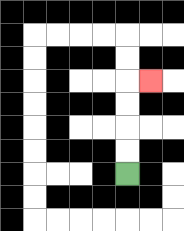{'start': '[5, 7]', 'end': '[6, 3]', 'path_directions': 'U,U,U,U,R', 'path_coordinates': '[[5, 7], [5, 6], [5, 5], [5, 4], [5, 3], [6, 3]]'}